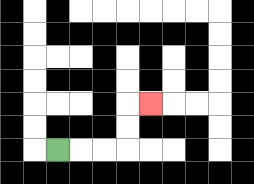{'start': '[2, 6]', 'end': '[6, 4]', 'path_directions': 'R,R,R,U,U,R', 'path_coordinates': '[[2, 6], [3, 6], [4, 6], [5, 6], [5, 5], [5, 4], [6, 4]]'}